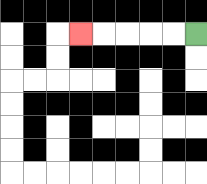{'start': '[8, 1]', 'end': '[3, 1]', 'path_directions': 'L,L,L,L,L', 'path_coordinates': '[[8, 1], [7, 1], [6, 1], [5, 1], [4, 1], [3, 1]]'}